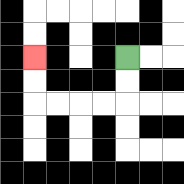{'start': '[5, 2]', 'end': '[1, 2]', 'path_directions': 'D,D,L,L,L,L,U,U', 'path_coordinates': '[[5, 2], [5, 3], [5, 4], [4, 4], [3, 4], [2, 4], [1, 4], [1, 3], [1, 2]]'}